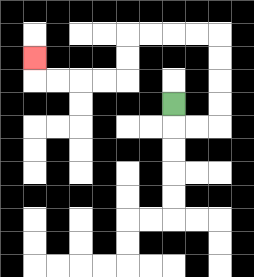{'start': '[7, 4]', 'end': '[1, 2]', 'path_directions': 'D,R,R,U,U,U,U,L,L,L,L,D,D,L,L,L,L,U', 'path_coordinates': '[[7, 4], [7, 5], [8, 5], [9, 5], [9, 4], [9, 3], [9, 2], [9, 1], [8, 1], [7, 1], [6, 1], [5, 1], [5, 2], [5, 3], [4, 3], [3, 3], [2, 3], [1, 3], [1, 2]]'}